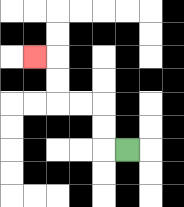{'start': '[5, 6]', 'end': '[1, 2]', 'path_directions': 'L,U,U,L,L,U,U,L', 'path_coordinates': '[[5, 6], [4, 6], [4, 5], [4, 4], [3, 4], [2, 4], [2, 3], [2, 2], [1, 2]]'}